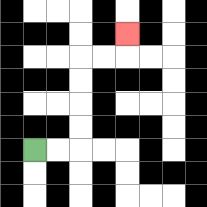{'start': '[1, 6]', 'end': '[5, 1]', 'path_directions': 'R,R,U,U,U,U,R,R,U', 'path_coordinates': '[[1, 6], [2, 6], [3, 6], [3, 5], [3, 4], [3, 3], [3, 2], [4, 2], [5, 2], [5, 1]]'}